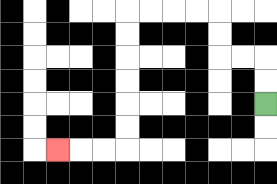{'start': '[11, 4]', 'end': '[2, 6]', 'path_directions': 'U,U,L,L,U,U,L,L,L,L,D,D,D,D,D,D,L,L,L', 'path_coordinates': '[[11, 4], [11, 3], [11, 2], [10, 2], [9, 2], [9, 1], [9, 0], [8, 0], [7, 0], [6, 0], [5, 0], [5, 1], [5, 2], [5, 3], [5, 4], [5, 5], [5, 6], [4, 6], [3, 6], [2, 6]]'}